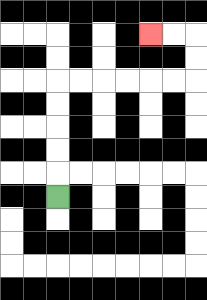{'start': '[2, 8]', 'end': '[6, 1]', 'path_directions': 'U,U,U,U,U,R,R,R,R,R,R,U,U,L,L', 'path_coordinates': '[[2, 8], [2, 7], [2, 6], [2, 5], [2, 4], [2, 3], [3, 3], [4, 3], [5, 3], [6, 3], [7, 3], [8, 3], [8, 2], [8, 1], [7, 1], [6, 1]]'}